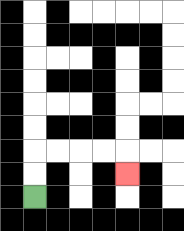{'start': '[1, 8]', 'end': '[5, 7]', 'path_directions': 'U,U,R,R,R,R,D', 'path_coordinates': '[[1, 8], [1, 7], [1, 6], [2, 6], [3, 6], [4, 6], [5, 6], [5, 7]]'}